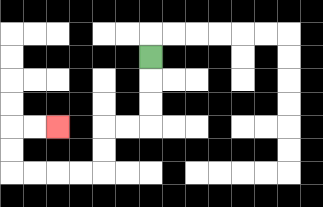{'start': '[6, 2]', 'end': '[2, 5]', 'path_directions': 'D,D,D,L,L,D,D,L,L,L,L,U,U,R,R', 'path_coordinates': '[[6, 2], [6, 3], [6, 4], [6, 5], [5, 5], [4, 5], [4, 6], [4, 7], [3, 7], [2, 7], [1, 7], [0, 7], [0, 6], [0, 5], [1, 5], [2, 5]]'}